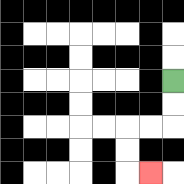{'start': '[7, 3]', 'end': '[6, 7]', 'path_directions': 'D,D,L,L,D,D,R', 'path_coordinates': '[[7, 3], [7, 4], [7, 5], [6, 5], [5, 5], [5, 6], [5, 7], [6, 7]]'}